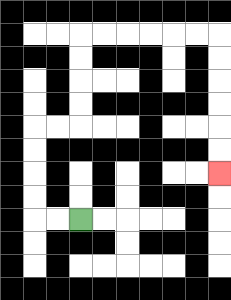{'start': '[3, 9]', 'end': '[9, 7]', 'path_directions': 'L,L,U,U,U,U,R,R,U,U,U,U,R,R,R,R,R,R,D,D,D,D,D,D', 'path_coordinates': '[[3, 9], [2, 9], [1, 9], [1, 8], [1, 7], [1, 6], [1, 5], [2, 5], [3, 5], [3, 4], [3, 3], [3, 2], [3, 1], [4, 1], [5, 1], [6, 1], [7, 1], [8, 1], [9, 1], [9, 2], [9, 3], [9, 4], [9, 5], [9, 6], [9, 7]]'}